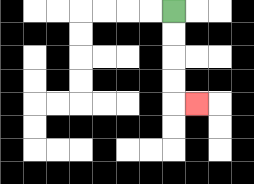{'start': '[7, 0]', 'end': '[8, 4]', 'path_directions': 'D,D,D,D,R', 'path_coordinates': '[[7, 0], [7, 1], [7, 2], [7, 3], [7, 4], [8, 4]]'}